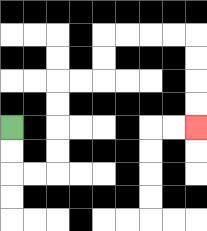{'start': '[0, 5]', 'end': '[8, 5]', 'path_directions': 'D,D,R,R,U,U,U,U,R,R,U,U,R,R,R,R,D,D,D,D', 'path_coordinates': '[[0, 5], [0, 6], [0, 7], [1, 7], [2, 7], [2, 6], [2, 5], [2, 4], [2, 3], [3, 3], [4, 3], [4, 2], [4, 1], [5, 1], [6, 1], [7, 1], [8, 1], [8, 2], [8, 3], [8, 4], [8, 5]]'}